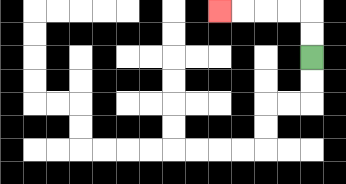{'start': '[13, 2]', 'end': '[9, 0]', 'path_directions': 'U,U,L,L,L,L', 'path_coordinates': '[[13, 2], [13, 1], [13, 0], [12, 0], [11, 0], [10, 0], [9, 0]]'}